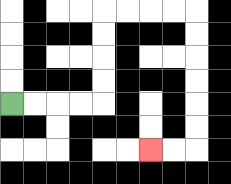{'start': '[0, 4]', 'end': '[6, 6]', 'path_directions': 'R,R,R,R,U,U,U,U,R,R,R,R,D,D,D,D,D,D,L,L', 'path_coordinates': '[[0, 4], [1, 4], [2, 4], [3, 4], [4, 4], [4, 3], [4, 2], [4, 1], [4, 0], [5, 0], [6, 0], [7, 0], [8, 0], [8, 1], [8, 2], [8, 3], [8, 4], [8, 5], [8, 6], [7, 6], [6, 6]]'}